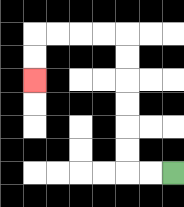{'start': '[7, 7]', 'end': '[1, 3]', 'path_directions': 'L,L,U,U,U,U,U,U,L,L,L,L,D,D', 'path_coordinates': '[[7, 7], [6, 7], [5, 7], [5, 6], [5, 5], [5, 4], [5, 3], [5, 2], [5, 1], [4, 1], [3, 1], [2, 1], [1, 1], [1, 2], [1, 3]]'}